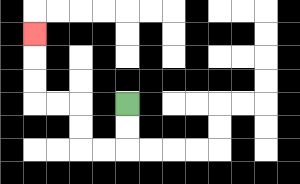{'start': '[5, 4]', 'end': '[1, 1]', 'path_directions': 'D,D,L,L,U,U,L,L,U,U,U', 'path_coordinates': '[[5, 4], [5, 5], [5, 6], [4, 6], [3, 6], [3, 5], [3, 4], [2, 4], [1, 4], [1, 3], [1, 2], [1, 1]]'}